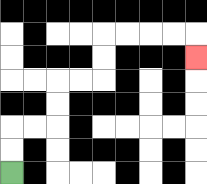{'start': '[0, 7]', 'end': '[8, 2]', 'path_directions': 'U,U,R,R,U,U,R,R,U,U,R,R,R,R,D', 'path_coordinates': '[[0, 7], [0, 6], [0, 5], [1, 5], [2, 5], [2, 4], [2, 3], [3, 3], [4, 3], [4, 2], [4, 1], [5, 1], [6, 1], [7, 1], [8, 1], [8, 2]]'}